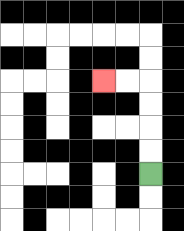{'start': '[6, 7]', 'end': '[4, 3]', 'path_directions': 'U,U,U,U,L,L', 'path_coordinates': '[[6, 7], [6, 6], [6, 5], [6, 4], [6, 3], [5, 3], [4, 3]]'}